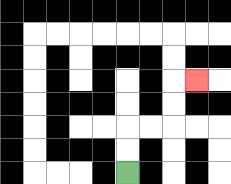{'start': '[5, 7]', 'end': '[8, 3]', 'path_directions': 'U,U,R,R,U,U,R', 'path_coordinates': '[[5, 7], [5, 6], [5, 5], [6, 5], [7, 5], [7, 4], [7, 3], [8, 3]]'}